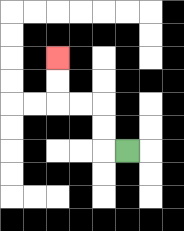{'start': '[5, 6]', 'end': '[2, 2]', 'path_directions': 'L,U,U,L,L,U,U', 'path_coordinates': '[[5, 6], [4, 6], [4, 5], [4, 4], [3, 4], [2, 4], [2, 3], [2, 2]]'}